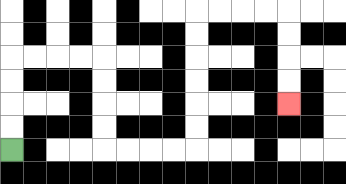{'start': '[0, 6]', 'end': '[12, 4]', 'path_directions': 'U,U,U,U,R,R,R,R,D,D,D,D,R,R,R,R,U,U,U,U,U,U,R,R,R,R,D,D,D,D', 'path_coordinates': '[[0, 6], [0, 5], [0, 4], [0, 3], [0, 2], [1, 2], [2, 2], [3, 2], [4, 2], [4, 3], [4, 4], [4, 5], [4, 6], [5, 6], [6, 6], [7, 6], [8, 6], [8, 5], [8, 4], [8, 3], [8, 2], [8, 1], [8, 0], [9, 0], [10, 0], [11, 0], [12, 0], [12, 1], [12, 2], [12, 3], [12, 4]]'}